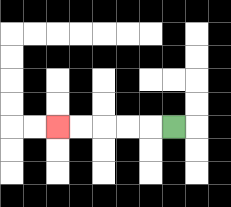{'start': '[7, 5]', 'end': '[2, 5]', 'path_directions': 'L,L,L,L,L', 'path_coordinates': '[[7, 5], [6, 5], [5, 5], [4, 5], [3, 5], [2, 5]]'}